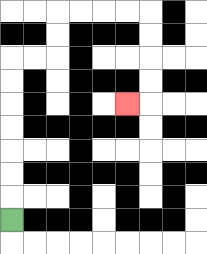{'start': '[0, 9]', 'end': '[5, 4]', 'path_directions': 'U,U,U,U,U,U,U,R,R,U,U,R,R,R,R,D,D,D,D,L', 'path_coordinates': '[[0, 9], [0, 8], [0, 7], [0, 6], [0, 5], [0, 4], [0, 3], [0, 2], [1, 2], [2, 2], [2, 1], [2, 0], [3, 0], [4, 0], [5, 0], [6, 0], [6, 1], [6, 2], [6, 3], [6, 4], [5, 4]]'}